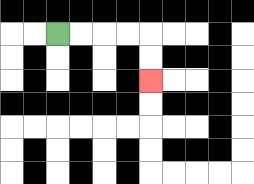{'start': '[2, 1]', 'end': '[6, 3]', 'path_directions': 'R,R,R,R,D,D', 'path_coordinates': '[[2, 1], [3, 1], [4, 1], [5, 1], [6, 1], [6, 2], [6, 3]]'}